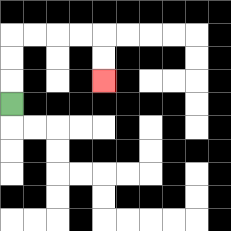{'start': '[0, 4]', 'end': '[4, 3]', 'path_directions': 'U,U,U,R,R,R,R,D,D', 'path_coordinates': '[[0, 4], [0, 3], [0, 2], [0, 1], [1, 1], [2, 1], [3, 1], [4, 1], [4, 2], [4, 3]]'}